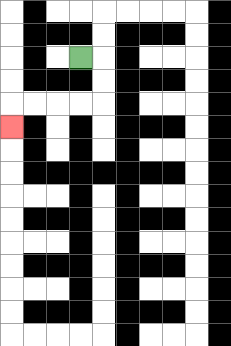{'start': '[3, 2]', 'end': '[0, 5]', 'path_directions': 'R,D,D,L,L,L,L,D', 'path_coordinates': '[[3, 2], [4, 2], [4, 3], [4, 4], [3, 4], [2, 4], [1, 4], [0, 4], [0, 5]]'}